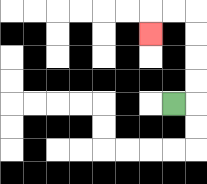{'start': '[7, 4]', 'end': '[6, 1]', 'path_directions': 'R,U,U,U,U,L,L,D', 'path_coordinates': '[[7, 4], [8, 4], [8, 3], [8, 2], [8, 1], [8, 0], [7, 0], [6, 0], [6, 1]]'}